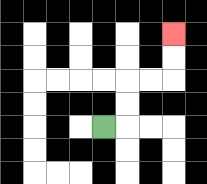{'start': '[4, 5]', 'end': '[7, 1]', 'path_directions': 'R,U,U,R,R,U,U', 'path_coordinates': '[[4, 5], [5, 5], [5, 4], [5, 3], [6, 3], [7, 3], [7, 2], [7, 1]]'}